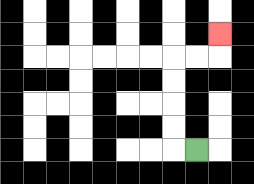{'start': '[8, 6]', 'end': '[9, 1]', 'path_directions': 'L,U,U,U,U,R,R,U', 'path_coordinates': '[[8, 6], [7, 6], [7, 5], [7, 4], [7, 3], [7, 2], [8, 2], [9, 2], [9, 1]]'}